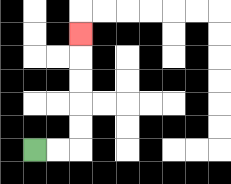{'start': '[1, 6]', 'end': '[3, 1]', 'path_directions': 'R,R,U,U,U,U,U', 'path_coordinates': '[[1, 6], [2, 6], [3, 6], [3, 5], [3, 4], [3, 3], [3, 2], [3, 1]]'}